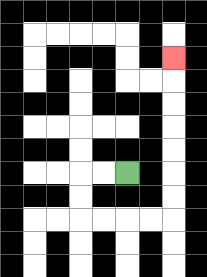{'start': '[5, 7]', 'end': '[7, 2]', 'path_directions': 'L,L,D,D,R,R,R,R,U,U,U,U,U,U,U', 'path_coordinates': '[[5, 7], [4, 7], [3, 7], [3, 8], [3, 9], [4, 9], [5, 9], [6, 9], [7, 9], [7, 8], [7, 7], [7, 6], [7, 5], [7, 4], [7, 3], [7, 2]]'}